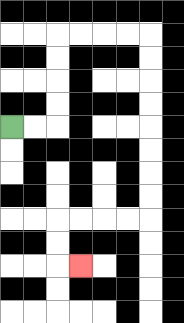{'start': '[0, 5]', 'end': '[3, 11]', 'path_directions': 'R,R,U,U,U,U,R,R,R,R,D,D,D,D,D,D,D,D,L,L,L,L,D,D,R', 'path_coordinates': '[[0, 5], [1, 5], [2, 5], [2, 4], [2, 3], [2, 2], [2, 1], [3, 1], [4, 1], [5, 1], [6, 1], [6, 2], [6, 3], [6, 4], [6, 5], [6, 6], [6, 7], [6, 8], [6, 9], [5, 9], [4, 9], [3, 9], [2, 9], [2, 10], [2, 11], [3, 11]]'}